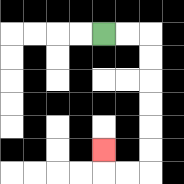{'start': '[4, 1]', 'end': '[4, 6]', 'path_directions': 'R,R,D,D,D,D,D,D,L,L,U', 'path_coordinates': '[[4, 1], [5, 1], [6, 1], [6, 2], [6, 3], [6, 4], [6, 5], [6, 6], [6, 7], [5, 7], [4, 7], [4, 6]]'}